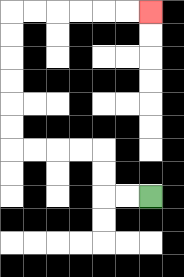{'start': '[6, 8]', 'end': '[6, 0]', 'path_directions': 'L,L,U,U,L,L,L,L,U,U,U,U,U,U,R,R,R,R,R,R', 'path_coordinates': '[[6, 8], [5, 8], [4, 8], [4, 7], [4, 6], [3, 6], [2, 6], [1, 6], [0, 6], [0, 5], [0, 4], [0, 3], [0, 2], [0, 1], [0, 0], [1, 0], [2, 0], [3, 0], [4, 0], [5, 0], [6, 0]]'}